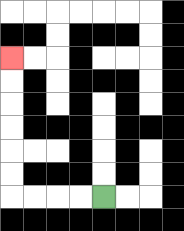{'start': '[4, 8]', 'end': '[0, 2]', 'path_directions': 'L,L,L,L,U,U,U,U,U,U', 'path_coordinates': '[[4, 8], [3, 8], [2, 8], [1, 8], [0, 8], [0, 7], [0, 6], [0, 5], [0, 4], [0, 3], [0, 2]]'}